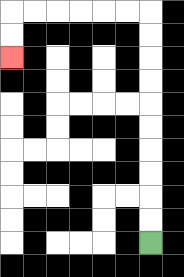{'start': '[6, 10]', 'end': '[0, 2]', 'path_directions': 'U,U,U,U,U,U,U,U,U,U,L,L,L,L,L,L,D,D', 'path_coordinates': '[[6, 10], [6, 9], [6, 8], [6, 7], [6, 6], [6, 5], [6, 4], [6, 3], [6, 2], [6, 1], [6, 0], [5, 0], [4, 0], [3, 0], [2, 0], [1, 0], [0, 0], [0, 1], [0, 2]]'}